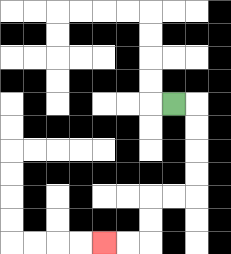{'start': '[7, 4]', 'end': '[4, 10]', 'path_directions': 'R,D,D,D,D,L,L,D,D,L,L', 'path_coordinates': '[[7, 4], [8, 4], [8, 5], [8, 6], [8, 7], [8, 8], [7, 8], [6, 8], [6, 9], [6, 10], [5, 10], [4, 10]]'}